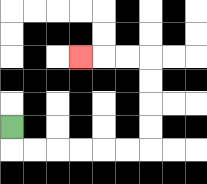{'start': '[0, 5]', 'end': '[3, 2]', 'path_directions': 'D,R,R,R,R,R,R,U,U,U,U,L,L,L', 'path_coordinates': '[[0, 5], [0, 6], [1, 6], [2, 6], [3, 6], [4, 6], [5, 6], [6, 6], [6, 5], [6, 4], [6, 3], [6, 2], [5, 2], [4, 2], [3, 2]]'}